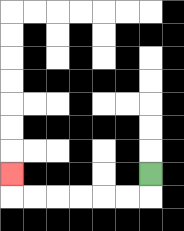{'start': '[6, 7]', 'end': '[0, 7]', 'path_directions': 'D,L,L,L,L,L,L,U', 'path_coordinates': '[[6, 7], [6, 8], [5, 8], [4, 8], [3, 8], [2, 8], [1, 8], [0, 8], [0, 7]]'}